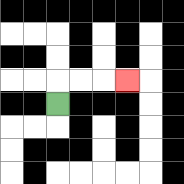{'start': '[2, 4]', 'end': '[5, 3]', 'path_directions': 'U,R,R,R', 'path_coordinates': '[[2, 4], [2, 3], [3, 3], [4, 3], [5, 3]]'}